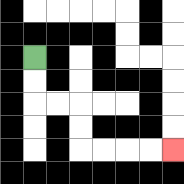{'start': '[1, 2]', 'end': '[7, 6]', 'path_directions': 'D,D,R,R,D,D,R,R,R,R', 'path_coordinates': '[[1, 2], [1, 3], [1, 4], [2, 4], [3, 4], [3, 5], [3, 6], [4, 6], [5, 6], [6, 6], [7, 6]]'}